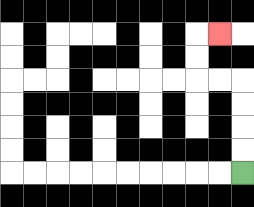{'start': '[10, 7]', 'end': '[9, 1]', 'path_directions': 'U,U,U,U,L,L,U,U,R', 'path_coordinates': '[[10, 7], [10, 6], [10, 5], [10, 4], [10, 3], [9, 3], [8, 3], [8, 2], [8, 1], [9, 1]]'}